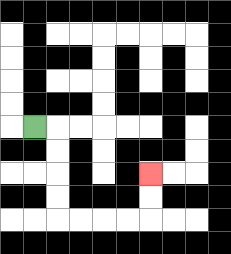{'start': '[1, 5]', 'end': '[6, 7]', 'path_directions': 'R,D,D,D,D,R,R,R,R,U,U', 'path_coordinates': '[[1, 5], [2, 5], [2, 6], [2, 7], [2, 8], [2, 9], [3, 9], [4, 9], [5, 9], [6, 9], [6, 8], [6, 7]]'}